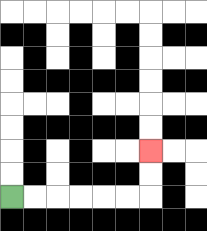{'start': '[0, 8]', 'end': '[6, 6]', 'path_directions': 'R,R,R,R,R,R,U,U', 'path_coordinates': '[[0, 8], [1, 8], [2, 8], [3, 8], [4, 8], [5, 8], [6, 8], [6, 7], [6, 6]]'}